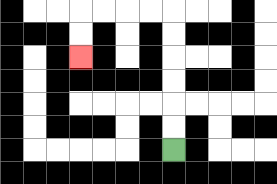{'start': '[7, 6]', 'end': '[3, 2]', 'path_directions': 'U,U,U,U,U,U,L,L,L,L,D,D', 'path_coordinates': '[[7, 6], [7, 5], [7, 4], [7, 3], [7, 2], [7, 1], [7, 0], [6, 0], [5, 0], [4, 0], [3, 0], [3, 1], [3, 2]]'}